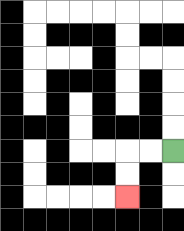{'start': '[7, 6]', 'end': '[5, 8]', 'path_directions': 'L,L,D,D', 'path_coordinates': '[[7, 6], [6, 6], [5, 6], [5, 7], [5, 8]]'}